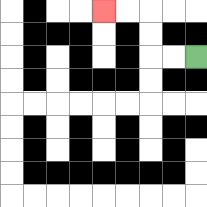{'start': '[8, 2]', 'end': '[4, 0]', 'path_directions': 'L,L,U,U,L,L', 'path_coordinates': '[[8, 2], [7, 2], [6, 2], [6, 1], [6, 0], [5, 0], [4, 0]]'}